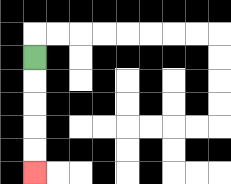{'start': '[1, 2]', 'end': '[1, 7]', 'path_directions': 'D,D,D,D,D', 'path_coordinates': '[[1, 2], [1, 3], [1, 4], [1, 5], [1, 6], [1, 7]]'}